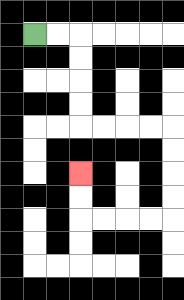{'start': '[1, 1]', 'end': '[3, 7]', 'path_directions': 'R,R,D,D,D,D,R,R,R,R,D,D,D,D,L,L,L,L,U,U', 'path_coordinates': '[[1, 1], [2, 1], [3, 1], [3, 2], [3, 3], [3, 4], [3, 5], [4, 5], [5, 5], [6, 5], [7, 5], [7, 6], [7, 7], [7, 8], [7, 9], [6, 9], [5, 9], [4, 9], [3, 9], [3, 8], [3, 7]]'}